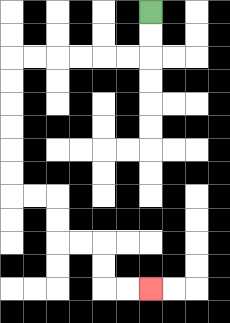{'start': '[6, 0]', 'end': '[6, 12]', 'path_directions': 'D,D,L,L,L,L,L,L,D,D,D,D,D,D,R,R,D,D,R,R,D,D,R,R', 'path_coordinates': '[[6, 0], [6, 1], [6, 2], [5, 2], [4, 2], [3, 2], [2, 2], [1, 2], [0, 2], [0, 3], [0, 4], [0, 5], [0, 6], [0, 7], [0, 8], [1, 8], [2, 8], [2, 9], [2, 10], [3, 10], [4, 10], [4, 11], [4, 12], [5, 12], [6, 12]]'}